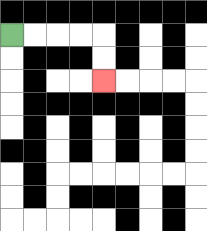{'start': '[0, 1]', 'end': '[4, 3]', 'path_directions': 'R,R,R,R,D,D', 'path_coordinates': '[[0, 1], [1, 1], [2, 1], [3, 1], [4, 1], [4, 2], [4, 3]]'}